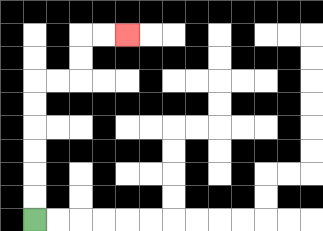{'start': '[1, 9]', 'end': '[5, 1]', 'path_directions': 'U,U,U,U,U,U,R,R,U,U,R,R', 'path_coordinates': '[[1, 9], [1, 8], [1, 7], [1, 6], [1, 5], [1, 4], [1, 3], [2, 3], [3, 3], [3, 2], [3, 1], [4, 1], [5, 1]]'}